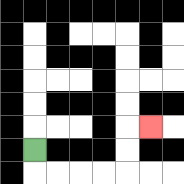{'start': '[1, 6]', 'end': '[6, 5]', 'path_directions': 'D,R,R,R,R,U,U,R', 'path_coordinates': '[[1, 6], [1, 7], [2, 7], [3, 7], [4, 7], [5, 7], [5, 6], [5, 5], [6, 5]]'}